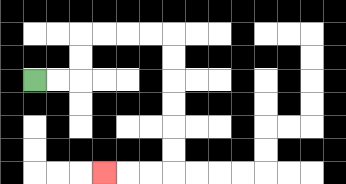{'start': '[1, 3]', 'end': '[4, 7]', 'path_directions': 'R,R,U,U,R,R,R,R,D,D,D,D,D,D,L,L,L', 'path_coordinates': '[[1, 3], [2, 3], [3, 3], [3, 2], [3, 1], [4, 1], [5, 1], [6, 1], [7, 1], [7, 2], [7, 3], [7, 4], [7, 5], [7, 6], [7, 7], [6, 7], [5, 7], [4, 7]]'}